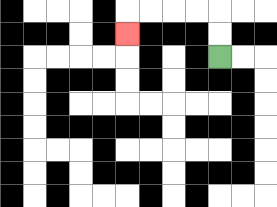{'start': '[9, 2]', 'end': '[5, 1]', 'path_directions': 'U,U,L,L,L,L,D', 'path_coordinates': '[[9, 2], [9, 1], [9, 0], [8, 0], [7, 0], [6, 0], [5, 0], [5, 1]]'}